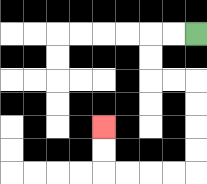{'start': '[8, 1]', 'end': '[4, 5]', 'path_directions': 'L,L,D,D,R,R,D,D,D,D,L,L,L,L,U,U', 'path_coordinates': '[[8, 1], [7, 1], [6, 1], [6, 2], [6, 3], [7, 3], [8, 3], [8, 4], [8, 5], [8, 6], [8, 7], [7, 7], [6, 7], [5, 7], [4, 7], [4, 6], [4, 5]]'}